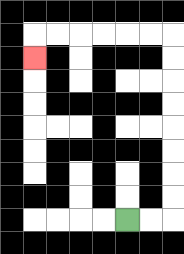{'start': '[5, 9]', 'end': '[1, 2]', 'path_directions': 'R,R,U,U,U,U,U,U,U,U,L,L,L,L,L,L,D', 'path_coordinates': '[[5, 9], [6, 9], [7, 9], [7, 8], [7, 7], [7, 6], [7, 5], [7, 4], [7, 3], [7, 2], [7, 1], [6, 1], [5, 1], [4, 1], [3, 1], [2, 1], [1, 1], [1, 2]]'}